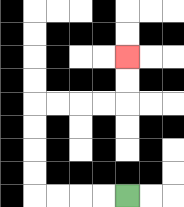{'start': '[5, 8]', 'end': '[5, 2]', 'path_directions': 'L,L,L,L,U,U,U,U,R,R,R,R,U,U', 'path_coordinates': '[[5, 8], [4, 8], [3, 8], [2, 8], [1, 8], [1, 7], [1, 6], [1, 5], [1, 4], [2, 4], [3, 4], [4, 4], [5, 4], [5, 3], [5, 2]]'}